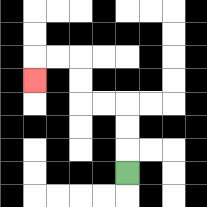{'start': '[5, 7]', 'end': '[1, 3]', 'path_directions': 'U,U,U,L,L,U,U,L,L,D', 'path_coordinates': '[[5, 7], [5, 6], [5, 5], [5, 4], [4, 4], [3, 4], [3, 3], [3, 2], [2, 2], [1, 2], [1, 3]]'}